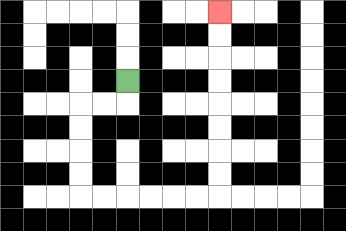{'start': '[5, 3]', 'end': '[9, 0]', 'path_directions': 'D,L,L,D,D,D,D,R,R,R,R,R,R,U,U,U,U,U,U,U,U', 'path_coordinates': '[[5, 3], [5, 4], [4, 4], [3, 4], [3, 5], [3, 6], [3, 7], [3, 8], [4, 8], [5, 8], [6, 8], [7, 8], [8, 8], [9, 8], [9, 7], [9, 6], [9, 5], [9, 4], [9, 3], [9, 2], [9, 1], [9, 0]]'}